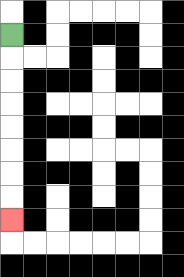{'start': '[0, 1]', 'end': '[0, 9]', 'path_directions': 'D,D,D,D,D,D,D,D', 'path_coordinates': '[[0, 1], [0, 2], [0, 3], [0, 4], [0, 5], [0, 6], [0, 7], [0, 8], [0, 9]]'}